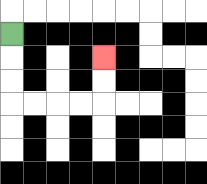{'start': '[0, 1]', 'end': '[4, 2]', 'path_directions': 'D,D,D,R,R,R,R,U,U', 'path_coordinates': '[[0, 1], [0, 2], [0, 3], [0, 4], [1, 4], [2, 4], [3, 4], [4, 4], [4, 3], [4, 2]]'}